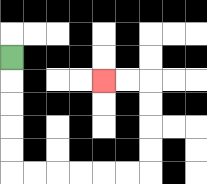{'start': '[0, 2]', 'end': '[4, 3]', 'path_directions': 'D,D,D,D,D,R,R,R,R,R,R,U,U,U,U,L,L', 'path_coordinates': '[[0, 2], [0, 3], [0, 4], [0, 5], [0, 6], [0, 7], [1, 7], [2, 7], [3, 7], [4, 7], [5, 7], [6, 7], [6, 6], [6, 5], [6, 4], [6, 3], [5, 3], [4, 3]]'}